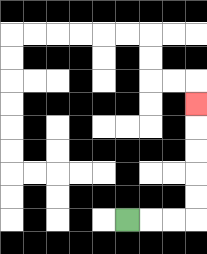{'start': '[5, 9]', 'end': '[8, 4]', 'path_directions': 'R,R,R,U,U,U,U,U', 'path_coordinates': '[[5, 9], [6, 9], [7, 9], [8, 9], [8, 8], [8, 7], [8, 6], [8, 5], [8, 4]]'}